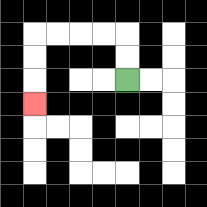{'start': '[5, 3]', 'end': '[1, 4]', 'path_directions': 'U,U,L,L,L,L,D,D,D', 'path_coordinates': '[[5, 3], [5, 2], [5, 1], [4, 1], [3, 1], [2, 1], [1, 1], [1, 2], [1, 3], [1, 4]]'}